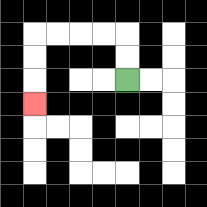{'start': '[5, 3]', 'end': '[1, 4]', 'path_directions': 'U,U,L,L,L,L,D,D,D', 'path_coordinates': '[[5, 3], [5, 2], [5, 1], [4, 1], [3, 1], [2, 1], [1, 1], [1, 2], [1, 3], [1, 4]]'}